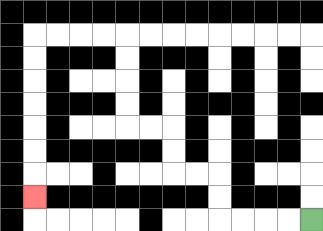{'start': '[13, 9]', 'end': '[1, 8]', 'path_directions': 'L,L,L,L,U,U,L,L,U,U,L,L,U,U,U,U,L,L,L,L,D,D,D,D,D,D,D', 'path_coordinates': '[[13, 9], [12, 9], [11, 9], [10, 9], [9, 9], [9, 8], [9, 7], [8, 7], [7, 7], [7, 6], [7, 5], [6, 5], [5, 5], [5, 4], [5, 3], [5, 2], [5, 1], [4, 1], [3, 1], [2, 1], [1, 1], [1, 2], [1, 3], [1, 4], [1, 5], [1, 6], [1, 7], [1, 8]]'}